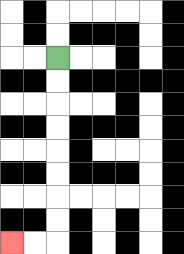{'start': '[2, 2]', 'end': '[0, 10]', 'path_directions': 'D,D,D,D,D,D,D,D,L,L', 'path_coordinates': '[[2, 2], [2, 3], [2, 4], [2, 5], [2, 6], [2, 7], [2, 8], [2, 9], [2, 10], [1, 10], [0, 10]]'}